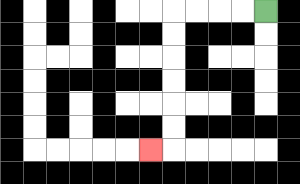{'start': '[11, 0]', 'end': '[6, 6]', 'path_directions': 'L,L,L,L,D,D,D,D,D,D,L', 'path_coordinates': '[[11, 0], [10, 0], [9, 0], [8, 0], [7, 0], [7, 1], [7, 2], [7, 3], [7, 4], [7, 5], [7, 6], [6, 6]]'}